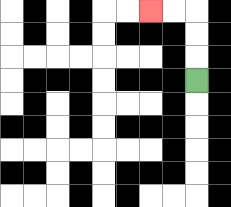{'start': '[8, 3]', 'end': '[6, 0]', 'path_directions': 'U,U,U,L,L', 'path_coordinates': '[[8, 3], [8, 2], [8, 1], [8, 0], [7, 0], [6, 0]]'}